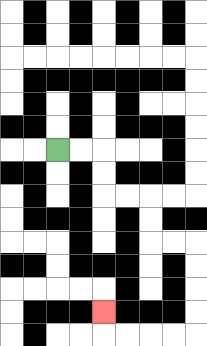{'start': '[2, 6]', 'end': '[4, 13]', 'path_directions': 'R,R,D,D,R,R,D,D,R,R,D,D,D,D,L,L,L,L,U', 'path_coordinates': '[[2, 6], [3, 6], [4, 6], [4, 7], [4, 8], [5, 8], [6, 8], [6, 9], [6, 10], [7, 10], [8, 10], [8, 11], [8, 12], [8, 13], [8, 14], [7, 14], [6, 14], [5, 14], [4, 14], [4, 13]]'}